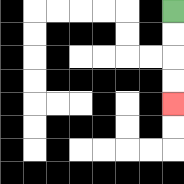{'start': '[7, 0]', 'end': '[7, 4]', 'path_directions': 'D,D,D,D', 'path_coordinates': '[[7, 0], [7, 1], [7, 2], [7, 3], [7, 4]]'}